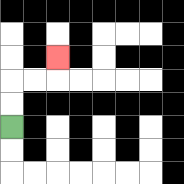{'start': '[0, 5]', 'end': '[2, 2]', 'path_directions': 'U,U,R,R,U', 'path_coordinates': '[[0, 5], [0, 4], [0, 3], [1, 3], [2, 3], [2, 2]]'}